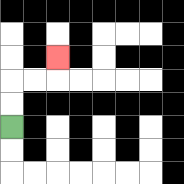{'start': '[0, 5]', 'end': '[2, 2]', 'path_directions': 'U,U,R,R,U', 'path_coordinates': '[[0, 5], [0, 4], [0, 3], [1, 3], [2, 3], [2, 2]]'}